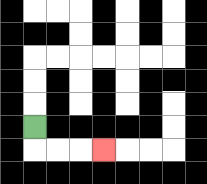{'start': '[1, 5]', 'end': '[4, 6]', 'path_directions': 'D,R,R,R', 'path_coordinates': '[[1, 5], [1, 6], [2, 6], [3, 6], [4, 6]]'}